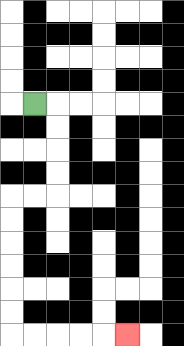{'start': '[1, 4]', 'end': '[5, 14]', 'path_directions': 'R,D,D,D,D,L,L,D,D,D,D,D,D,R,R,R,R,R', 'path_coordinates': '[[1, 4], [2, 4], [2, 5], [2, 6], [2, 7], [2, 8], [1, 8], [0, 8], [0, 9], [0, 10], [0, 11], [0, 12], [0, 13], [0, 14], [1, 14], [2, 14], [3, 14], [4, 14], [5, 14]]'}